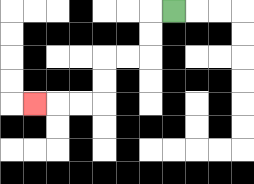{'start': '[7, 0]', 'end': '[1, 4]', 'path_directions': 'L,D,D,L,L,D,D,L,L,L', 'path_coordinates': '[[7, 0], [6, 0], [6, 1], [6, 2], [5, 2], [4, 2], [4, 3], [4, 4], [3, 4], [2, 4], [1, 4]]'}